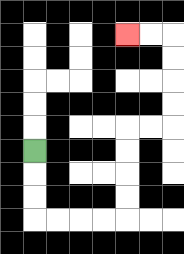{'start': '[1, 6]', 'end': '[5, 1]', 'path_directions': 'D,D,D,R,R,R,R,U,U,U,U,R,R,U,U,U,U,L,L', 'path_coordinates': '[[1, 6], [1, 7], [1, 8], [1, 9], [2, 9], [3, 9], [4, 9], [5, 9], [5, 8], [5, 7], [5, 6], [5, 5], [6, 5], [7, 5], [7, 4], [7, 3], [7, 2], [7, 1], [6, 1], [5, 1]]'}